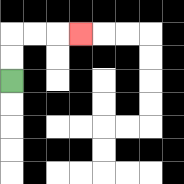{'start': '[0, 3]', 'end': '[3, 1]', 'path_directions': 'U,U,R,R,R', 'path_coordinates': '[[0, 3], [0, 2], [0, 1], [1, 1], [2, 1], [3, 1]]'}